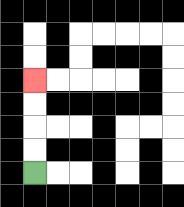{'start': '[1, 7]', 'end': '[1, 3]', 'path_directions': 'U,U,U,U', 'path_coordinates': '[[1, 7], [1, 6], [1, 5], [1, 4], [1, 3]]'}